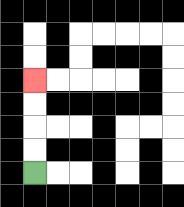{'start': '[1, 7]', 'end': '[1, 3]', 'path_directions': 'U,U,U,U', 'path_coordinates': '[[1, 7], [1, 6], [1, 5], [1, 4], [1, 3]]'}